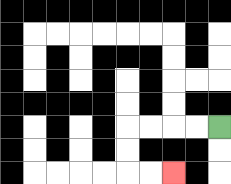{'start': '[9, 5]', 'end': '[7, 7]', 'path_directions': 'L,L,L,L,D,D,R,R', 'path_coordinates': '[[9, 5], [8, 5], [7, 5], [6, 5], [5, 5], [5, 6], [5, 7], [6, 7], [7, 7]]'}